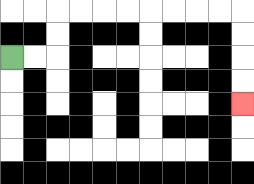{'start': '[0, 2]', 'end': '[10, 4]', 'path_directions': 'R,R,U,U,R,R,R,R,R,R,R,R,D,D,D,D', 'path_coordinates': '[[0, 2], [1, 2], [2, 2], [2, 1], [2, 0], [3, 0], [4, 0], [5, 0], [6, 0], [7, 0], [8, 0], [9, 0], [10, 0], [10, 1], [10, 2], [10, 3], [10, 4]]'}